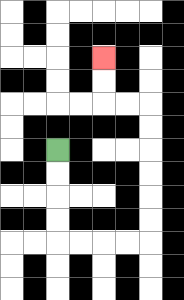{'start': '[2, 6]', 'end': '[4, 2]', 'path_directions': 'D,D,D,D,R,R,R,R,U,U,U,U,U,U,L,L,U,U', 'path_coordinates': '[[2, 6], [2, 7], [2, 8], [2, 9], [2, 10], [3, 10], [4, 10], [5, 10], [6, 10], [6, 9], [6, 8], [6, 7], [6, 6], [6, 5], [6, 4], [5, 4], [4, 4], [4, 3], [4, 2]]'}